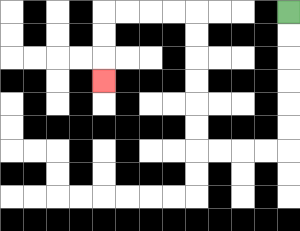{'start': '[12, 0]', 'end': '[4, 3]', 'path_directions': 'D,D,D,D,D,D,L,L,L,L,U,U,U,U,U,U,L,L,L,L,D,D,D', 'path_coordinates': '[[12, 0], [12, 1], [12, 2], [12, 3], [12, 4], [12, 5], [12, 6], [11, 6], [10, 6], [9, 6], [8, 6], [8, 5], [8, 4], [8, 3], [8, 2], [8, 1], [8, 0], [7, 0], [6, 0], [5, 0], [4, 0], [4, 1], [4, 2], [4, 3]]'}